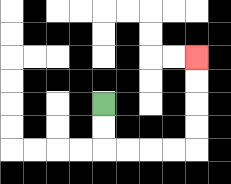{'start': '[4, 4]', 'end': '[8, 2]', 'path_directions': 'D,D,R,R,R,R,U,U,U,U', 'path_coordinates': '[[4, 4], [4, 5], [4, 6], [5, 6], [6, 6], [7, 6], [8, 6], [8, 5], [8, 4], [8, 3], [8, 2]]'}